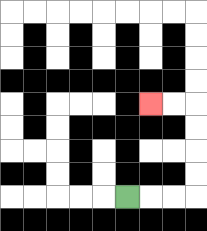{'start': '[5, 8]', 'end': '[6, 4]', 'path_directions': 'R,R,R,U,U,U,U,L,L', 'path_coordinates': '[[5, 8], [6, 8], [7, 8], [8, 8], [8, 7], [8, 6], [8, 5], [8, 4], [7, 4], [6, 4]]'}